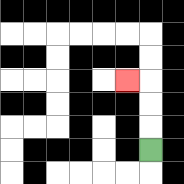{'start': '[6, 6]', 'end': '[5, 3]', 'path_directions': 'U,U,U,L', 'path_coordinates': '[[6, 6], [6, 5], [6, 4], [6, 3], [5, 3]]'}